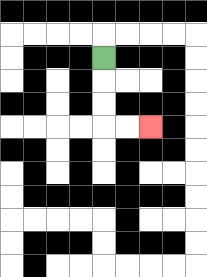{'start': '[4, 2]', 'end': '[6, 5]', 'path_directions': 'D,D,D,R,R', 'path_coordinates': '[[4, 2], [4, 3], [4, 4], [4, 5], [5, 5], [6, 5]]'}